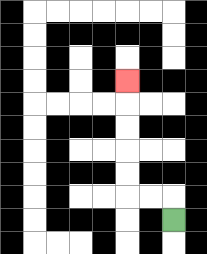{'start': '[7, 9]', 'end': '[5, 3]', 'path_directions': 'U,L,L,U,U,U,U,U', 'path_coordinates': '[[7, 9], [7, 8], [6, 8], [5, 8], [5, 7], [5, 6], [5, 5], [5, 4], [5, 3]]'}